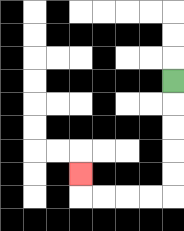{'start': '[7, 3]', 'end': '[3, 7]', 'path_directions': 'D,D,D,D,D,L,L,L,L,U', 'path_coordinates': '[[7, 3], [7, 4], [7, 5], [7, 6], [7, 7], [7, 8], [6, 8], [5, 8], [4, 8], [3, 8], [3, 7]]'}